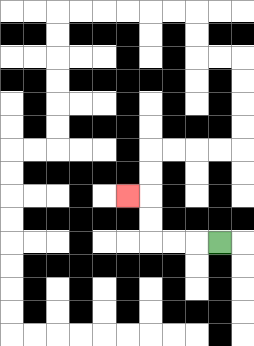{'start': '[9, 10]', 'end': '[5, 8]', 'path_directions': 'L,L,L,U,U,L', 'path_coordinates': '[[9, 10], [8, 10], [7, 10], [6, 10], [6, 9], [6, 8], [5, 8]]'}